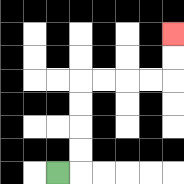{'start': '[2, 7]', 'end': '[7, 1]', 'path_directions': 'R,U,U,U,U,R,R,R,R,U,U', 'path_coordinates': '[[2, 7], [3, 7], [3, 6], [3, 5], [3, 4], [3, 3], [4, 3], [5, 3], [6, 3], [7, 3], [7, 2], [7, 1]]'}